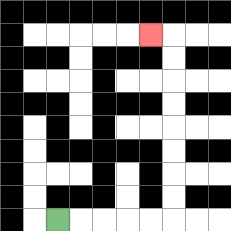{'start': '[2, 9]', 'end': '[6, 1]', 'path_directions': 'R,R,R,R,R,U,U,U,U,U,U,U,U,L', 'path_coordinates': '[[2, 9], [3, 9], [4, 9], [5, 9], [6, 9], [7, 9], [7, 8], [7, 7], [7, 6], [7, 5], [7, 4], [7, 3], [7, 2], [7, 1], [6, 1]]'}